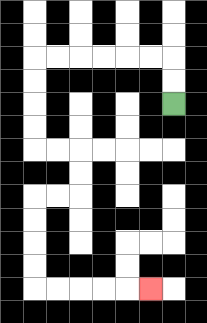{'start': '[7, 4]', 'end': '[6, 12]', 'path_directions': 'U,U,L,L,L,L,L,L,D,D,D,D,R,R,D,D,L,L,D,D,D,D,R,R,R,R,R', 'path_coordinates': '[[7, 4], [7, 3], [7, 2], [6, 2], [5, 2], [4, 2], [3, 2], [2, 2], [1, 2], [1, 3], [1, 4], [1, 5], [1, 6], [2, 6], [3, 6], [3, 7], [3, 8], [2, 8], [1, 8], [1, 9], [1, 10], [1, 11], [1, 12], [2, 12], [3, 12], [4, 12], [5, 12], [6, 12]]'}